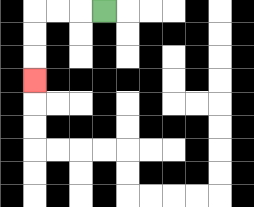{'start': '[4, 0]', 'end': '[1, 3]', 'path_directions': 'L,L,L,D,D,D', 'path_coordinates': '[[4, 0], [3, 0], [2, 0], [1, 0], [1, 1], [1, 2], [1, 3]]'}